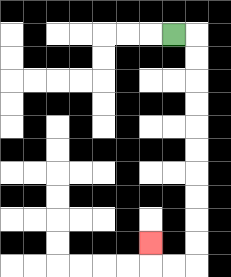{'start': '[7, 1]', 'end': '[6, 10]', 'path_directions': 'R,D,D,D,D,D,D,D,D,D,D,L,L,U', 'path_coordinates': '[[7, 1], [8, 1], [8, 2], [8, 3], [8, 4], [8, 5], [8, 6], [8, 7], [8, 8], [8, 9], [8, 10], [8, 11], [7, 11], [6, 11], [6, 10]]'}